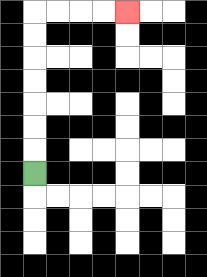{'start': '[1, 7]', 'end': '[5, 0]', 'path_directions': 'U,U,U,U,U,U,U,R,R,R,R', 'path_coordinates': '[[1, 7], [1, 6], [1, 5], [1, 4], [1, 3], [1, 2], [1, 1], [1, 0], [2, 0], [3, 0], [4, 0], [5, 0]]'}